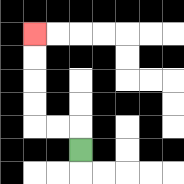{'start': '[3, 6]', 'end': '[1, 1]', 'path_directions': 'U,L,L,U,U,U,U', 'path_coordinates': '[[3, 6], [3, 5], [2, 5], [1, 5], [1, 4], [1, 3], [1, 2], [1, 1]]'}